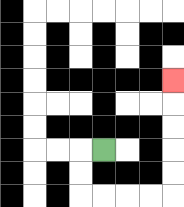{'start': '[4, 6]', 'end': '[7, 3]', 'path_directions': 'L,D,D,R,R,R,R,U,U,U,U,U', 'path_coordinates': '[[4, 6], [3, 6], [3, 7], [3, 8], [4, 8], [5, 8], [6, 8], [7, 8], [7, 7], [7, 6], [7, 5], [7, 4], [7, 3]]'}